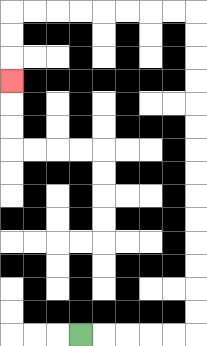{'start': '[3, 14]', 'end': '[0, 3]', 'path_directions': 'R,R,R,R,R,U,U,U,U,U,U,U,U,U,U,U,U,U,U,L,L,L,L,L,L,L,L,D,D,D', 'path_coordinates': '[[3, 14], [4, 14], [5, 14], [6, 14], [7, 14], [8, 14], [8, 13], [8, 12], [8, 11], [8, 10], [8, 9], [8, 8], [8, 7], [8, 6], [8, 5], [8, 4], [8, 3], [8, 2], [8, 1], [8, 0], [7, 0], [6, 0], [5, 0], [4, 0], [3, 0], [2, 0], [1, 0], [0, 0], [0, 1], [0, 2], [0, 3]]'}